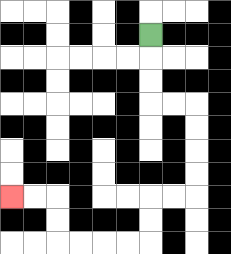{'start': '[6, 1]', 'end': '[0, 8]', 'path_directions': 'D,D,D,R,R,D,D,D,D,L,L,D,D,L,L,L,L,U,U,L,L', 'path_coordinates': '[[6, 1], [6, 2], [6, 3], [6, 4], [7, 4], [8, 4], [8, 5], [8, 6], [8, 7], [8, 8], [7, 8], [6, 8], [6, 9], [6, 10], [5, 10], [4, 10], [3, 10], [2, 10], [2, 9], [2, 8], [1, 8], [0, 8]]'}